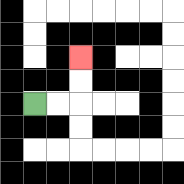{'start': '[1, 4]', 'end': '[3, 2]', 'path_directions': 'R,R,U,U', 'path_coordinates': '[[1, 4], [2, 4], [3, 4], [3, 3], [3, 2]]'}